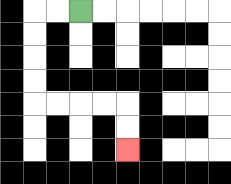{'start': '[3, 0]', 'end': '[5, 6]', 'path_directions': 'L,L,D,D,D,D,R,R,R,R,D,D', 'path_coordinates': '[[3, 0], [2, 0], [1, 0], [1, 1], [1, 2], [1, 3], [1, 4], [2, 4], [3, 4], [4, 4], [5, 4], [5, 5], [5, 6]]'}